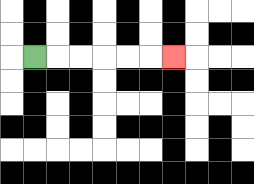{'start': '[1, 2]', 'end': '[7, 2]', 'path_directions': 'R,R,R,R,R,R', 'path_coordinates': '[[1, 2], [2, 2], [3, 2], [4, 2], [5, 2], [6, 2], [7, 2]]'}